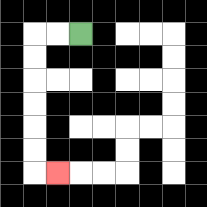{'start': '[3, 1]', 'end': '[2, 7]', 'path_directions': 'L,L,D,D,D,D,D,D,R', 'path_coordinates': '[[3, 1], [2, 1], [1, 1], [1, 2], [1, 3], [1, 4], [1, 5], [1, 6], [1, 7], [2, 7]]'}